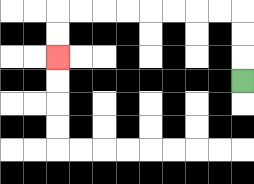{'start': '[10, 3]', 'end': '[2, 2]', 'path_directions': 'U,U,U,L,L,L,L,L,L,L,L,D,D', 'path_coordinates': '[[10, 3], [10, 2], [10, 1], [10, 0], [9, 0], [8, 0], [7, 0], [6, 0], [5, 0], [4, 0], [3, 0], [2, 0], [2, 1], [2, 2]]'}